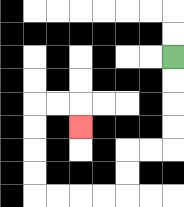{'start': '[7, 2]', 'end': '[3, 5]', 'path_directions': 'D,D,D,D,L,L,D,D,L,L,L,L,U,U,U,U,R,R,D', 'path_coordinates': '[[7, 2], [7, 3], [7, 4], [7, 5], [7, 6], [6, 6], [5, 6], [5, 7], [5, 8], [4, 8], [3, 8], [2, 8], [1, 8], [1, 7], [1, 6], [1, 5], [1, 4], [2, 4], [3, 4], [3, 5]]'}